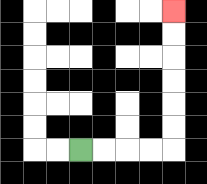{'start': '[3, 6]', 'end': '[7, 0]', 'path_directions': 'R,R,R,R,U,U,U,U,U,U', 'path_coordinates': '[[3, 6], [4, 6], [5, 6], [6, 6], [7, 6], [7, 5], [7, 4], [7, 3], [7, 2], [7, 1], [7, 0]]'}